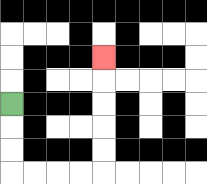{'start': '[0, 4]', 'end': '[4, 2]', 'path_directions': 'D,D,D,R,R,R,R,U,U,U,U,U', 'path_coordinates': '[[0, 4], [0, 5], [0, 6], [0, 7], [1, 7], [2, 7], [3, 7], [4, 7], [4, 6], [4, 5], [4, 4], [4, 3], [4, 2]]'}